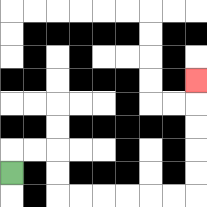{'start': '[0, 7]', 'end': '[8, 3]', 'path_directions': 'U,R,R,D,D,R,R,R,R,R,R,U,U,U,U,U', 'path_coordinates': '[[0, 7], [0, 6], [1, 6], [2, 6], [2, 7], [2, 8], [3, 8], [4, 8], [5, 8], [6, 8], [7, 8], [8, 8], [8, 7], [8, 6], [8, 5], [8, 4], [8, 3]]'}